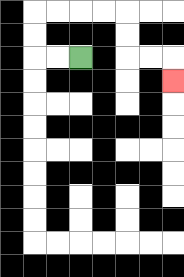{'start': '[3, 2]', 'end': '[7, 3]', 'path_directions': 'L,L,U,U,R,R,R,R,D,D,R,R,D', 'path_coordinates': '[[3, 2], [2, 2], [1, 2], [1, 1], [1, 0], [2, 0], [3, 0], [4, 0], [5, 0], [5, 1], [5, 2], [6, 2], [7, 2], [7, 3]]'}